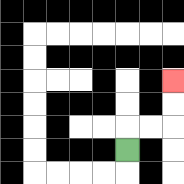{'start': '[5, 6]', 'end': '[7, 3]', 'path_directions': 'U,R,R,U,U', 'path_coordinates': '[[5, 6], [5, 5], [6, 5], [7, 5], [7, 4], [7, 3]]'}